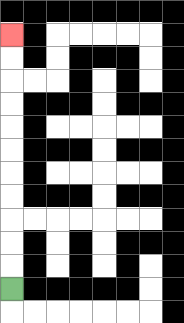{'start': '[0, 12]', 'end': '[0, 1]', 'path_directions': 'U,U,U,U,U,U,U,U,U,U,U', 'path_coordinates': '[[0, 12], [0, 11], [0, 10], [0, 9], [0, 8], [0, 7], [0, 6], [0, 5], [0, 4], [0, 3], [0, 2], [0, 1]]'}